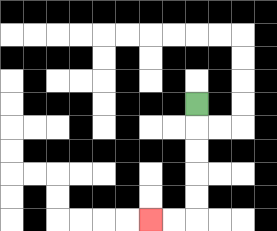{'start': '[8, 4]', 'end': '[6, 9]', 'path_directions': 'D,D,D,D,D,L,L', 'path_coordinates': '[[8, 4], [8, 5], [8, 6], [8, 7], [8, 8], [8, 9], [7, 9], [6, 9]]'}